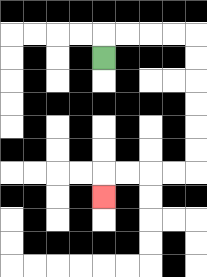{'start': '[4, 2]', 'end': '[4, 8]', 'path_directions': 'U,R,R,R,R,D,D,D,D,D,D,L,L,L,L,D', 'path_coordinates': '[[4, 2], [4, 1], [5, 1], [6, 1], [7, 1], [8, 1], [8, 2], [8, 3], [8, 4], [8, 5], [8, 6], [8, 7], [7, 7], [6, 7], [5, 7], [4, 7], [4, 8]]'}